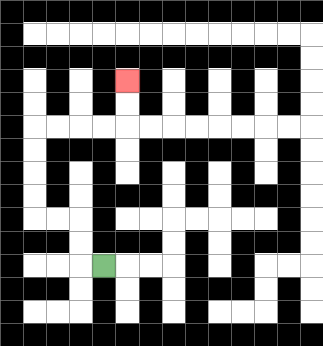{'start': '[4, 11]', 'end': '[5, 3]', 'path_directions': 'L,U,U,L,L,U,U,U,U,R,R,R,R,U,U', 'path_coordinates': '[[4, 11], [3, 11], [3, 10], [3, 9], [2, 9], [1, 9], [1, 8], [1, 7], [1, 6], [1, 5], [2, 5], [3, 5], [4, 5], [5, 5], [5, 4], [5, 3]]'}